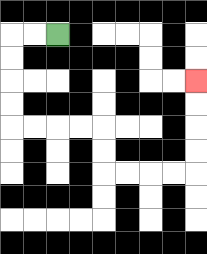{'start': '[2, 1]', 'end': '[8, 3]', 'path_directions': 'L,L,D,D,D,D,R,R,R,R,D,D,R,R,R,R,U,U,U,U', 'path_coordinates': '[[2, 1], [1, 1], [0, 1], [0, 2], [0, 3], [0, 4], [0, 5], [1, 5], [2, 5], [3, 5], [4, 5], [4, 6], [4, 7], [5, 7], [6, 7], [7, 7], [8, 7], [8, 6], [8, 5], [8, 4], [8, 3]]'}